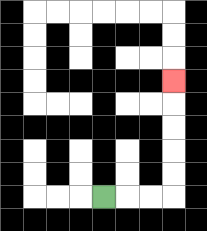{'start': '[4, 8]', 'end': '[7, 3]', 'path_directions': 'R,R,R,U,U,U,U,U', 'path_coordinates': '[[4, 8], [5, 8], [6, 8], [7, 8], [7, 7], [7, 6], [7, 5], [7, 4], [7, 3]]'}